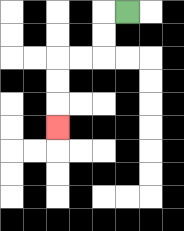{'start': '[5, 0]', 'end': '[2, 5]', 'path_directions': 'L,D,D,L,L,D,D,D', 'path_coordinates': '[[5, 0], [4, 0], [4, 1], [4, 2], [3, 2], [2, 2], [2, 3], [2, 4], [2, 5]]'}